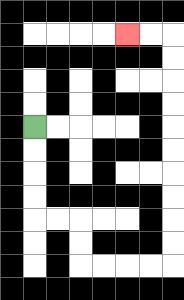{'start': '[1, 5]', 'end': '[5, 1]', 'path_directions': 'D,D,D,D,R,R,D,D,R,R,R,R,U,U,U,U,U,U,U,U,U,U,L,L', 'path_coordinates': '[[1, 5], [1, 6], [1, 7], [1, 8], [1, 9], [2, 9], [3, 9], [3, 10], [3, 11], [4, 11], [5, 11], [6, 11], [7, 11], [7, 10], [7, 9], [7, 8], [7, 7], [7, 6], [7, 5], [7, 4], [7, 3], [7, 2], [7, 1], [6, 1], [5, 1]]'}